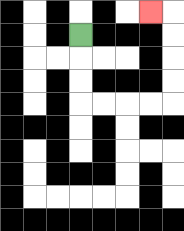{'start': '[3, 1]', 'end': '[6, 0]', 'path_directions': 'D,D,D,R,R,R,R,U,U,U,U,L', 'path_coordinates': '[[3, 1], [3, 2], [3, 3], [3, 4], [4, 4], [5, 4], [6, 4], [7, 4], [7, 3], [7, 2], [7, 1], [7, 0], [6, 0]]'}